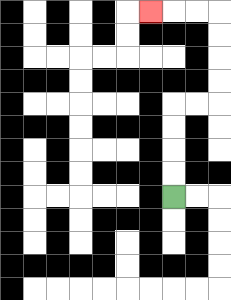{'start': '[7, 8]', 'end': '[6, 0]', 'path_directions': 'U,U,U,U,R,R,U,U,U,U,L,L,L', 'path_coordinates': '[[7, 8], [7, 7], [7, 6], [7, 5], [7, 4], [8, 4], [9, 4], [9, 3], [9, 2], [9, 1], [9, 0], [8, 0], [7, 0], [6, 0]]'}